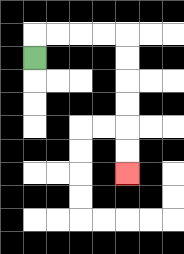{'start': '[1, 2]', 'end': '[5, 7]', 'path_directions': 'U,R,R,R,R,D,D,D,D,D,D', 'path_coordinates': '[[1, 2], [1, 1], [2, 1], [3, 1], [4, 1], [5, 1], [5, 2], [5, 3], [5, 4], [5, 5], [5, 6], [5, 7]]'}